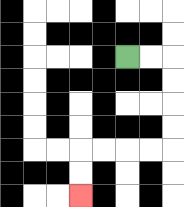{'start': '[5, 2]', 'end': '[3, 8]', 'path_directions': 'R,R,D,D,D,D,L,L,L,L,D,D', 'path_coordinates': '[[5, 2], [6, 2], [7, 2], [7, 3], [7, 4], [7, 5], [7, 6], [6, 6], [5, 6], [4, 6], [3, 6], [3, 7], [3, 8]]'}